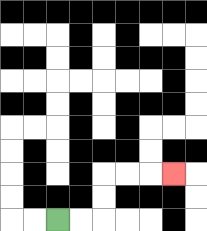{'start': '[2, 9]', 'end': '[7, 7]', 'path_directions': 'R,R,U,U,R,R,R', 'path_coordinates': '[[2, 9], [3, 9], [4, 9], [4, 8], [4, 7], [5, 7], [6, 7], [7, 7]]'}